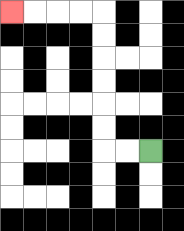{'start': '[6, 6]', 'end': '[0, 0]', 'path_directions': 'L,L,U,U,U,U,U,U,L,L,L,L', 'path_coordinates': '[[6, 6], [5, 6], [4, 6], [4, 5], [4, 4], [4, 3], [4, 2], [4, 1], [4, 0], [3, 0], [2, 0], [1, 0], [0, 0]]'}